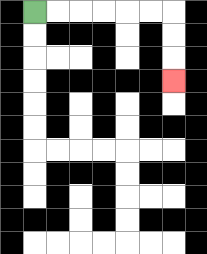{'start': '[1, 0]', 'end': '[7, 3]', 'path_directions': 'R,R,R,R,R,R,D,D,D', 'path_coordinates': '[[1, 0], [2, 0], [3, 0], [4, 0], [5, 0], [6, 0], [7, 0], [7, 1], [7, 2], [7, 3]]'}